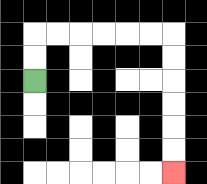{'start': '[1, 3]', 'end': '[7, 7]', 'path_directions': 'U,U,R,R,R,R,R,R,D,D,D,D,D,D', 'path_coordinates': '[[1, 3], [1, 2], [1, 1], [2, 1], [3, 1], [4, 1], [5, 1], [6, 1], [7, 1], [7, 2], [7, 3], [7, 4], [7, 5], [7, 6], [7, 7]]'}